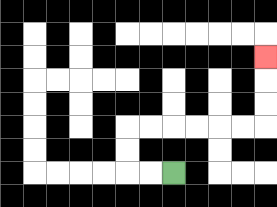{'start': '[7, 7]', 'end': '[11, 2]', 'path_directions': 'L,L,U,U,R,R,R,R,R,R,U,U,U', 'path_coordinates': '[[7, 7], [6, 7], [5, 7], [5, 6], [5, 5], [6, 5], [7, 5], [8, 5], [9, 5], [10, 5], [11, 5], [11, 4], [11, 3], [11, 2]]'}